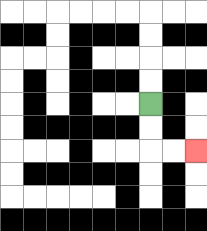{'start': '[6, 4]', 'end': '[8, 6]', 'path_directions': 'D,D,R,R', 'path_coordinates': '[[6, 4], [6, 5], [6, 6], [7, 6], [8, 6]]'}